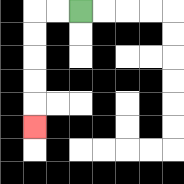{'start': '[3, 0]', 'end': '[1, 5]', 'path_directions': 'L,L,D,D,D,D,D', 'path_coordinates': '[[3, 0], [2, 0], [1, 0], [1, 1], [1, 2], [1, 3], [1, 4], [1, 5]]'}